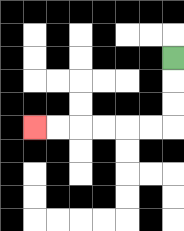{'start': '[7, 2]', 'end': '[1, 5]', 'path_directions': 'D,D,D,L,L,L,L,L,L', 'path_coordinates': '[[7, 2], [7, 3], [7, 4], [7, 5], [6, 5], [5, 5], [4, 5], [3, 5], [2, 5], [1, 5]]'}